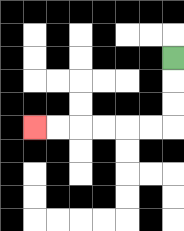{'start': '[7, 2]', 'end': '[1, 5]', 'path_directions': 'D,D,D,L,L,L,L,L,L', 'path_coordinates': '[[7, 2], [7, 3], [7, 4], [7, 5], [6, 5], [5, 5], [4, 5], [3, 5], [2, 5], [1, 5]]'}